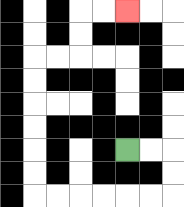{'start': '[5, 6]', 'end': '[5, 0]', 'path_directions': 'R,R,D,D,L,L,L,L,L,L,U,U,U,U,U,U,R,R,U,U,R,R', 'path_coordinates': '[[5, 6], [6, 6], [7, 6], [7, 7], [7, 8], [6, 8], [5, 8], [4, 8], [3, 8], [2, 8], [1, 8], [1, 7], [1, 6], [1, 5], [1, 4], [1, 3], [1, 2], [2, 2], [3, 2], [3, 1], [3, 0], [4, 0], [5, 0]]'}